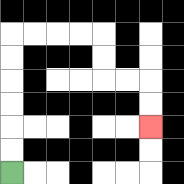{'start': '[0, 7]', 'end': '[6, 5]', 'path_directions': 'U,U,U,U,U,U,R,R,R,R,D,D,R,R,D,D', 'path_coordinates': '[[0, 7], [0, 6], [0, 5], [0, 4], [0, 3], [0, 2], [0, 1], [1, 1], [2, 1], [3, 1], [4, 1], [4, 2], [4, 3], [5, 3], [6, 3], [6, 4], [6, 5]]'}